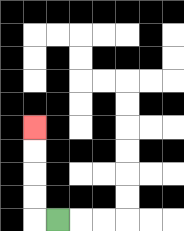{'start': '[2, 9]', 'end': '[1, 5]', 'path_directions': 'L,U,U,U,U', 'path_coordinates': '[[2, 9], [1, 9], [1, 8], [1, 7], [1, 6], [1, 5]]'}